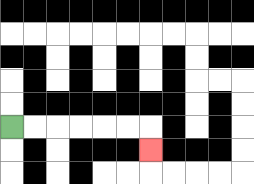{'start': '[0, 5]', 'end': '[6, 6]', 'path_directions': 'R,R,R,R,R,R,D', 'path_coordinates': '[[0, 5], [1, 5], [2, 5], [3, 5], [4, 5], [5, 5], [6, 5], [6, 6]]'}